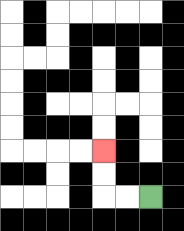{'start': '[6, 8]', 'end': '[4, 6]', 'path_directions': 'L,L,U,U', 'path_coordinates': '[[6, 8], [5, 8], [4, 8], [4, 7], [4, 6]]'}